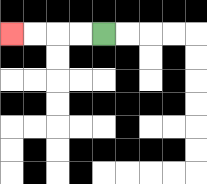{'start': '[4, 1]', 'end': '[0, 1]', 'path_directions': 'L,L,L,L', 'path_coordinates': '[[4, 1], [3, 1], [2, 1], [1, 1], [0, 1]]'}